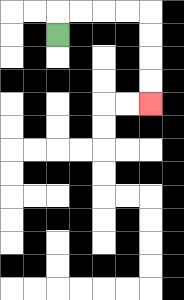{'start': '[2, 1]', 'end': '[6, 4]', 'path_directions': 'U,R,R,R,R,D,D,D,D', 'path_coordinates': '[[2, 1], [2, 0], [3, 0], [4, 0], [5, 0], [6, 0], [6, 1], [6, 2], [6, 3], [6, 4]]'}